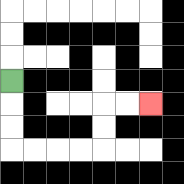{'start': '[0, 3]', 'end': '[6, 4]', 'path_directions': 'D,D,D,R,R,R,R,U,U,R,R', 'path_coordinates': '[[0, 3], [0, 4], [0, 5], [0, 6], [1, 6], [2, 6], [3, 6], [4, 6], [4, 5], [4, 4], [5, 4], [6, 4]]'}